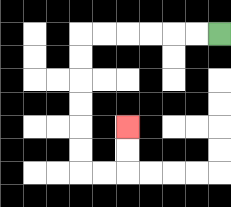{'start': '[9, 1]', 'end': '[5, 5]', 'path_directions': 'L,L,L,L,L,L,D,D,D,D,D,D,R,R,U,U', 'path_coordinates': '[[9, 1], [8, 1], [7, 1], [6, 1], [5, 1], [4, 1], [3, 1], [3, 2], [3, 3], [3, 4], [3, 5], [3, 6], [3, 7], [4, 7], [5, 7], [5, 6], [5, 5]]'}